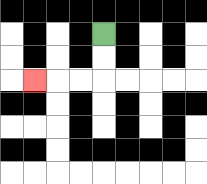{'start': '[4, 1]', 'end': '[1, 3]', 'path_directions': 'D,D,L,L,L', 'path_coordinates': '[[4, 1], [4, 2], [4, 3], [3, 3], [2, 3], [1, 3]]'}